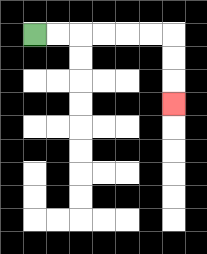{'start': '[1, 1]', 'end': '[7, 4]', 'path_directions': 'R,R,R,R,R,R,D,D,D', 'path_coordinates': '[[1, 1], [2, 1], [3, 1], [4, 1], [5, 1], [6, 1], [7, 1], [7, 2], [7, 3], [7, 4]]'}